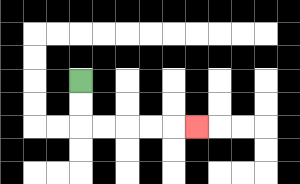{'start': '[3, 3]', 'end': '[8, 5]', 'path_directions': 'D,D,R,R,R,R,R', 'path_coordinates': '[[3, 3], [3, 4], [3, 5], [4, 5], [5, 5], [6, 5], [7, 5], [8, 5]]'}